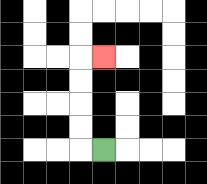{'start': '[4, 6]', 'end': '[4, 2]', 'path_directions': 'L,U,U,U,U,R', 'path_coordinates': '[[4, 6], [3, 6], [3, 5], [3, 4], [3, 3], [3, 2], [4, 2]]'}